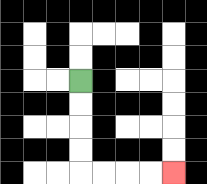{'start': '[3, 3]', 'end': '[7, 7]', 'path_directions': 'D,D,D,D,R,R,R,R', 'path_coordinates': '[[3, 3], [3, 4], [3, 5], [3, 6], [3, 7], [4, 7], [5, 7], [6, 7], [7, 7]]'}